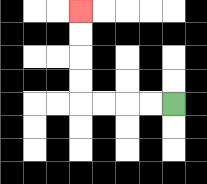{'start': '[7, 4]', 'end': '[3, 0]', 'path_directions': 'L,L,L,L,U,U,U,U', 'path_coordinates': '[[7, 4], [6, 4], [5, 4], [4, 4], [3, 4], [3, 3], [3, 2], [3, 1], [3, 0]]'}